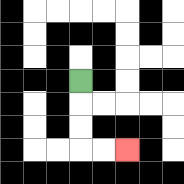{'start': '[3, 3]', 'end': '[5, 6]', 'path_directions': 'D,D,D,R,R', 'path_coordinates': '[[3, 3], [3, 4], [3, 5], [3, 6], [4, 6], [5, 6]]'}